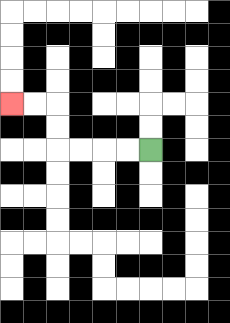{'start': '[6, 6]', 'end': '[0, 4]', 'path_directions': 'L,L,L,L,U,U,L,L', 'path_coordinates': '[[6, 6], [5, 6], [4, 6], [3, 6], [2, 6], [2, 5], [2, 4], [1, 4], [0, 4]]'}